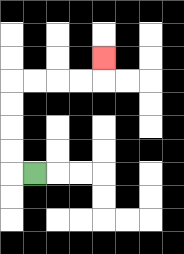{'start': '[1, 7]', 'end': '[4, 2]', 'path_directions': 'L,U,U,U,U,R,R,R,R,U', 'path_coordinates': '[[1, 7], [0, 7], [0, 6], [0, 5], [0, 4], [0, 3], [1, 3], [2, 3], [3, 3], [4, 3], [4, 2]]'}